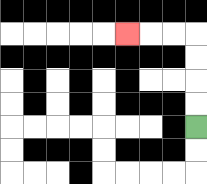{'start': '[8, 5]', 'end': '[5, 1]', 'path_directions': 'U,U,U,U,L,L,L', 'path_coordinates': '[[8, 5], [8, 4], [8, 3], [8, 2], [8, 1], [7, 1], [6, 1], [5, 1]]'}